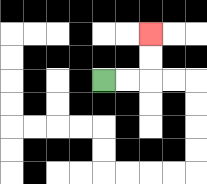{'start': '[4, 3]', 'end': '[6, 1]', 'path_directions': 'R,R,U,U', 'path_coordinates': '[[4, 3], [5, 3], [6, 3], [6, 2], [6, 1]]'}